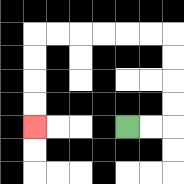{'start': '[5, 5]', 'end': '[1, 5]', 'path_directions': 'R,R,U,U,U,U,L,L,L,L,L,L,D,D,D,D', 'path_coordinates': '[[5, 5], [6, 5], [7, 5], [7, 4], [7, 3], [7, 2], [7, 1], [6, 1], [5, 1], [4, 1], [3, 1], [2, 1], [1, 1], [1, 2], [1, 3], [1, 4], [1, 5]]'}